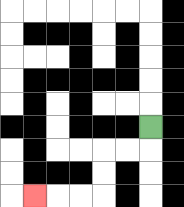{'start': '[6, 5]', 'end': '[1, 8]', 'path_directions': 'D,L,L,D,D,L,L,L', 'path_coordinates': '[[6, 5], [6, 6], [5, 6], [4, 6], [4, 7], [4, 8], [3, 8], [2, 8], [1, 8]]'}